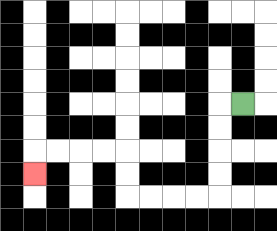{'start': '[10, 4]', 'end': '[1, 7]', 'path_directions': 'L,D,D,D,D,L,L,L,L,U,U,L,L,L,L,D', 'path_coordinates': '[[10, 4], [9, 4], [9, 5], [9, 6], [9, 7], [9, 8], [8, 8], [7, 8], [6, 8], [5, 8], [5, 7], [5, 6], [4, 6], [3, 6], [2, 6], [1, 6], [1, 7]]'}